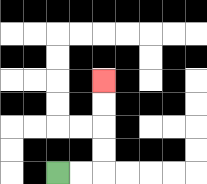{'start': '[2, 7]', 'end': '[4, 3]', 'path_directions': 'R,R,U,U,U,U', 'path_coordinates': '[[2, 7], [3, 7], [4, 7], [4, 6], [4, 5], [4, 4], [4, 3]]'}